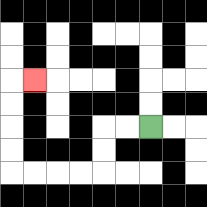{'start': '[6, 5]', 'end': '[1, 3]', 'path_directions': 'L,L,D,D,L,L,L,L,U,U,U,U,R', 'path_coordinates': '[[6, 5], [5, 5], [4, 5], [4, 6], [4, 7], [3, 7], [2, 7], [1, 7], [0, 7], [0, 6], [0, 5], [0, 4], [0, 3], [1, 3]]'}